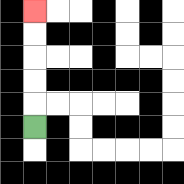{'start': '[1, 5]', 'end': '[1, 0]', 'path_directions': 'U,U,U,U,U', 'path_coordinates': '[[1, 5], [1, 4], [1, 3], [1, 2], [1, 1], [1, 0]]'}